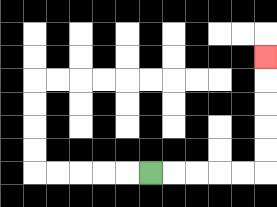{'start': '[6, 7]', 'end': '[11, 2]', 'path_directions': 'R,R,R,R,R,U,U,U,U,U', 'path_coordinates': '[[6, 7], [7, 7], [8, 7], [9, 7], [10, 7], [11, 7], [11, 6], [11, 5], [11, 4], [11, 3], [11, 2]]'}